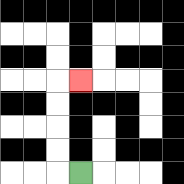{'start': '[3, 7]', 'end': '[3, 3]', 'path_directions': 'L,U,U,U,U,R', 'path_coordinates': '[[3, 7], [2, 7], [2, 6], [2, 5], [2, 4], [2, 3], [3, 3]]'}